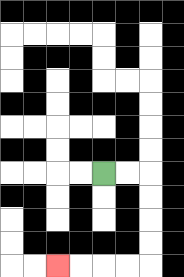{'start': '[4, 7]', 'end': '[2, 11]', 'path_directions': 'R,R,D,D,D,D,L,L,L,L', 'path_coordinates': '[[4, 7], [5, 7], [6, 7], [6, 8], [6, 9], [6, 10], [6, 11], [5, 11], [4, 11], [3, 11], [2, 11]]'}